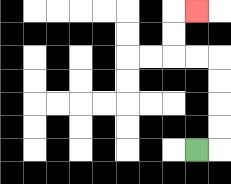{'start': '[8, 6]', 'end': '[8, 0]', 'path_directions': 'R,U,U,U,U,L,L,U,U,R', 'path_coordinates': '[[8, 6], [9, 6], [9, 5], [9, 4], [9, 3], [9, 2], [8, 2], [7, 2], [7, 1], [7, 0], [8, 0]]'}